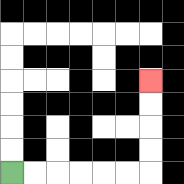{'start': '[0, 7]', 'end': '[6, 3]', 'path_directions': 'R,R,R,R,R,R,U,U,U,U', 'path_coordinates': '[[0, 7], [1, 7], [2, 7], [3, 7], [4, 7], [5, 7], [6, 7], [6, 6], [6, 5], [6, 4], [6, 3]]'}